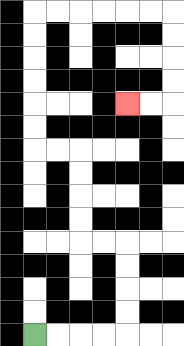{'start': '[1, 14]', 'end': '[5, 4]', 'path_directions': 'R,R,R,R,U,U,U,U,L,L,U,U,U,U,L,L,U,U,U,U,U,U,R,R,R,R,R,R,D,D,D,D,L,L', 'path_coordinates': '[[1, 14], [2, 14], [3, 14], [4, 14], [5, 14], [5, 13], [5, 12], [5, 11], [5, 10], [4, 10], [3, 10], [3, 9], [3, 8], [3, 7], [3, 6], [2, 6], [1, 6], [1, 5], [1, 4], [1, 3], [1, 2], [1, 1], [1, 0], [2, 0], [3, 0], [4, 0], [5, 0], [6, 0], [7, 0], [7, 1], [7, 2], [7, 3], [7, 4], [6, 4], [5, 4]]'}